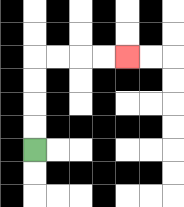{'start': '[1, 6]', 'end': '[5, 2]', 'path_directions': 'U,U,U,U,R,R,R,R', 'path_coordinates': '[[1, 6], [1, 5], [1, 4], [1, 3], [1, 2], [2, 2], [3, 2], [4, 2], [5, 2]]'}